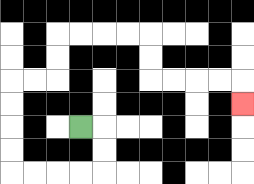{'start': '[3, 5]', 'end': '[10, 4]', 'path_directions': 'R,D,D,L,L,L,L,U,U,U,U,R,R,U,U,R,R,R,R,D,D,R,R,R,R,D', 'path_coordinates': '[[3, 5], [4, 5], [4, 6], [4, 7], [3, 7], [2, 7], [1, 7], [0, 7], [0, 6], [0, 5], [0, 4], [0, 3], [1, 3], [2, 3], [2, 2], [2, 1], [3, 1], [4, 1], [5, 1], [6, 1], [6, 2], [6, 3], [7, 3], [8, 3], [9, 3], [10, 3], [10, 4]]'}